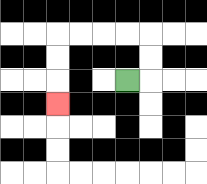{'start': '[5, 3]', 'end': '[2, 4]', 'path_directions': 'R,U,U,L,L,L,L,D,D,D', 'path_coordinates': '[[5, 3], [6, 3], [6, 2], [6, 1], [5, 1], [4, 1], [3, 1], [2, 1], [2, 2], [2, 3], [2, 4]]'}